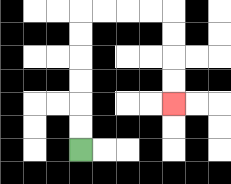{'start': '[3, 6]', 'end': '[7, 4]', 'path_directions': 'U,U,U,U,U,U,R,R,R,R,D,D,D,D', 'path_coordinates': '[[3, 6], [3, 5], [3, 4], [3, 3], [3, 2], [3, 1], [3, 0], [4, 0], [5, 0], [6, 0], [7, 0], [7, 1], [7, 2], [7, 3], [7, 4]]'}